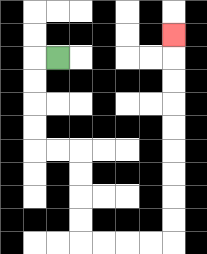{'start': '[2, 2]', 'end': '[7, 1]', 'path_directions': 'L,D,D,D,D,R,R,D,D,D,D,R,R,R,R,U,U,U,U,U,U,U,U,U', 'path_coordinates': '[[2, 2], [1, 2], [1, 3], [1, 4], [1, 5], [1, 6], [2, 6], [3, 6], [3, 7], [3, 8], [3, 9], [3, 10], [4, 10], [5, 10], [6, 10], [7, 10], [7, 9], [7, 8], [7, 7], [7, 6], [7, 5], [7, 4], [7, 3], [7, 2], [7, 1]]'}